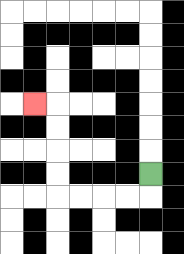{'start': '[6, 7]', 'end': '[1, 4]', 'path_directions': 'D,L,L,L,L,U,U,U,U,L', 'path_coordinates': '[[6, 7], [6, 8], [5, 8], [4, 8], [3, 8], [2, 8], [2, 7], [2, 6], [2, 5], [2, 4], [1, 4]]'}